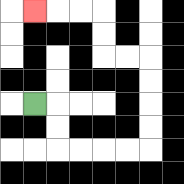{'start': '[1, 4]', 'end': '[1, 0]', 'path_directions': 'R,D,D,R,R,R,R,U,U,U,U,L,L,U,U,L,L,L', 'path_coordinates': '[[1, 4], [2, 4], [2, 5], [2, 6], [3, 6], [4, 6], [5, 6], [6, 6], [6, 5], [6, 4], [6, 3], [6, 2], [5, 2], [4, 2], [4, 1], [4, 0], [3, 0], [2, 0], [1, 0]]'}